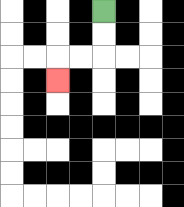{'start': '[4, 0]', 'end': '[2, 3]', 'path_directions': 'D,D,L,L,D', 'path_coordinates': '[[4, 0], [4, 1], [4, 2], [3, 2], [2, 2], [2, 3]]'}